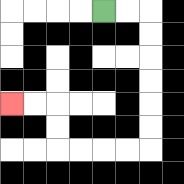{'start': '[4, 0]', 'end': '[0, 4]', 'path_directions': 'R,R,D,D,D,D,D,D,L,L,L,L,U,U,L,L', 'path_coordinates': '[[4, 0], [5, 0], [6, 0], [6, 1], [6, 2], [6, 3], [6, 4], [6, 5], [6, 6], [5, 6], [4, 6], [3, 6], [2, 6], [2, 5], [2, 4], [1, 4], [0, 4]]'}